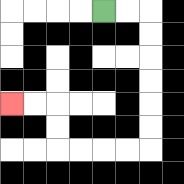{'start': '[4, 0]', 'end': '[0, 4]', 'path_directions': 'R,R,D,D,D,D,D,D,L,L,L,L,U,U,L,L', 'path_coordinates': '[[4, 0], [5, 0], [6, 0], [6, 1], [6, 2], [6, 3], [6, 4], [6, 5], [6, 6], [5, 6], [4, 6], [3, 6], [2, 6], [2, 5], [2, 4], [1, 4], [0, 4]]'}